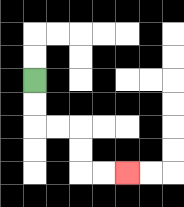{'start': '[1, 3]', 'end': '[5, 7]', 'path_directions': 'D,D,R,R,D,D,R,R', 'path_coordinates': '[[1, 3], [1, 4], [1, 5], [2, 5], [3, 5], [3, 6], [3, 7], [4, 7], [5, 7]]'}